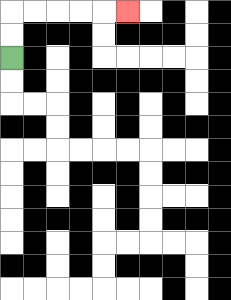{'start': '[0, 2]', 'end': '[5, 0]', 'path_directions': 'U,U,R,R,R,R,R', 'path_coordinates': '[[0, 2], [0, 1], [0, 0], [1, 0], [2, 0], [3, 0], [4, 0], [5, 0]]'}